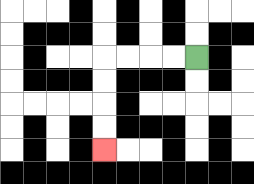{'start': '[8, 2]', 'end': '[4, 6]', 'path_directions': 'L,L,L,L,D,D,D,D', 'path_coordinates': '[[8, 2], [7, 2], [6, 2], [5, 2], [4, 2], [4, 3], [4, 4], [4, 5], [4, 6]]'}